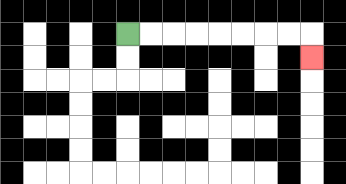{'start': '[5, 1]', 'end': '[13, 2]', 'path_directions': 'R,R,R,R,R,R,R,R,D', 'path_coordinates': '[[5, 1], [6, 1], [7, 1], [8, 1], [9, 1], [10, 1], [11, 1], [12, 1], [13, 1], [13, 2]]'}